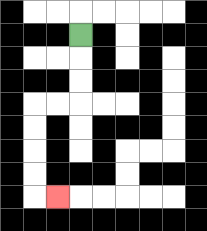{'start': '[3, 1]', 'end': '[2, 8]', 'path_directions': 'D,D,D,L,L,D,D,D,D,R', 'path_coordinates': '[[3, 1], [3, 2], [3, 3], [3, 4], [2, 4], [1, 4], [1, 5], [1, 6], [1, 7], [1, 8], [2, 8]]'}